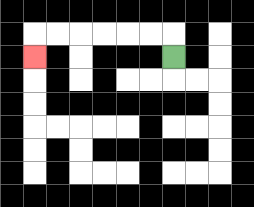{'start': '[7, 2]', 'end': '[1, 2]', 'path_directions': 'U,L,L,L,L,L,L,D', 'path_coordinates': '[[7, 2], [7, 1], [6, 1], [5, 1], [4, 1], [3, 1], [2, 1], [1, 1], [1, 2]]'}